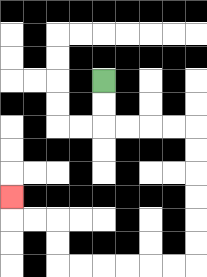{'start': '[4, 3]', 'end': '[0, 8]', 'path_directions': 'D,D,R,R,R,R,D,D,D,D,D,D,L,L,L,L,L,L,U,U,L,L,U', 'path_coordinates': '[[4, 3], [4, 4], [4, 5], [5, 5], [6, 5], [7, 5], [8, 5], [8, 6], [8, 7], [8, 8], [8, 9], [8, 10], [8, 11], [7, 11], [6, 11], [5, 11], [4, 11], [3, 11], [2, 11], [2, 10], [2, 9], [1, 9], [0, 9], [0, 8]]'}